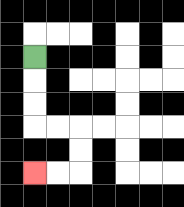{'start': '[1, 2]', 'end': '[1, 7]', 'path_directions': 'D,D,D,R,R,D,D,L,L', 'path_coordinates': '[[1, 2], [1, 3], [1, 4], [1, 5], [2, 5], [3, 5], [3, 6], [3, 7], [2, 7], [1, 7]]'}